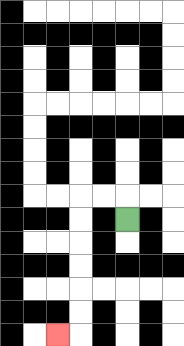{'start': '[5, 9]', 'end': '[2, 14]', 'path_directions': 'U,L,L,D,D,D,D,D,D,L', 'path_coordinates': '[[5, 9], [5, 8], [4, 8], [3, 8], [3, 9], [3, 10], [3, 11], [3, 12], [3, 13], [3, 14], [2, 14]]'}